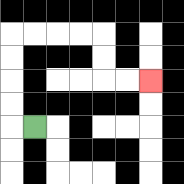{'start': '[1, 5]', 'end': '[6, 3]', 'path_directions': 'L,U,U,U,U,R,R,R,R,D,D,R,R', 'path_coordinates': '[[1, 5], [0, 5], [0, 4], [0, 3], [0, 2], [0, 1], [1, 1], [2, 1], [3, 1], [4, 1], [4, 2], [4, 3], [5, 3], [6, 3]]'}